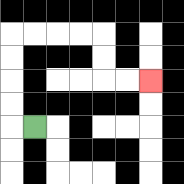{'start': '[1, 5]', 'end': '[6, 3]', 'path_directions': 'L,U,U,U,U,R,R,R,R,D,D,R,R', 'path_coordinates': '[[1, 5], [0, 5], [0, 4], [0, 3], [0, 2], [0, 1], [1, 1], [2, 1], [3, 1], [4, 1], [4, 2], [4, 3], [5, 3], [6, 3]]'}